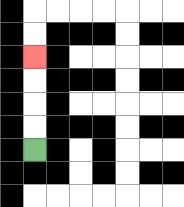{'start': '[1, 6]', 'end': '[1, 2]', 'path_directions': 'U,U,U,U', 'path_coordinates': '[[1, 6], [1, 5], [1, 4], [1, 3], [1, 2]]'}